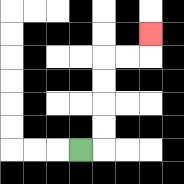{'start': '[3, 6]', 'end': '[6, 1]', 'path_directions': 'R,U,U,U,U,R,R,U', 'path_coordinates': '[[3, 6], [4, 6], [4, 5], [4, 4], [4, 3], [4, 2], [5, 2], [6, 2], [6, 1]]'}